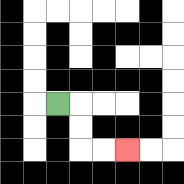{'start': '[2, 4]', 'end': '[5, 6]', 'path_directions': 'R,D,D,R,R', 'path_coordinates': '[[2, 4], [3, 4], [3, 5], [3, 6], [4, 6], [5, 6]]'}